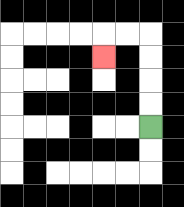{'start': '[6, 5]', 'end': '[4, 2]', 'path_directions': 'U,U,U,U,L,L,D', 'path_coordinates': '[[6, 5], [6, 4], [6, 3], [6, 2], [6, 1], [5, 1], [4, 1], [4, 2]]'}